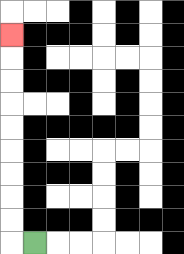{'start': '[1, 10]', 'end': '[0, 1]', 'path_directions': 'L,U,U,U,U,U,U,U,U,U', 'path_coordinates': '[[1, 10], [0, 10], [0, 9], [0, 8], [0, 7], [0, 6], [0, 5], [0, 4], [0, 3], [0, 2], [0, 1]]'}